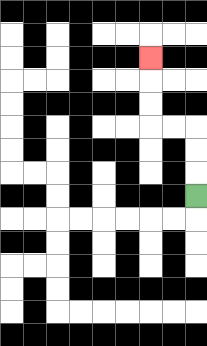{'start': '[8, 8]', 'end': '[6, 2]', 'path_directions': 'U,U,U,L,L,U,U,U', 'path_coordinates': '[[8, 8], [8, 7], [8, 6], [8, 5], [7, 5], [6, 5], [6, 4], [6, 3], [6, 2]]'}